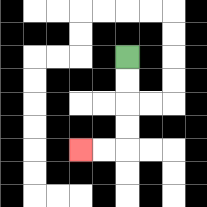{'start': '[5, 2]', 'end': '[3, 6]', 'path_directions': 'D,D,D,D,L,L', 'path_coordinates': '[[5, 2], [5, 3], [5, 4], [5, 5], [5, 6], [4, 6], [3, 6]]'}